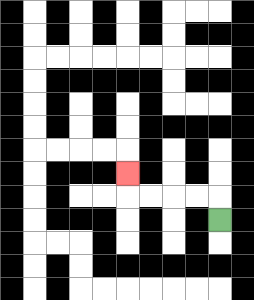{'start': '[9, 9]', 'end': '[5, 7]', 'path_directions': 'U,L,L,L,L,U', 'path_coordinates': '[[9, 9], [9, 8], [8, 8], [7, 8], [6, 8], [5, 8], [5, 7]]'}